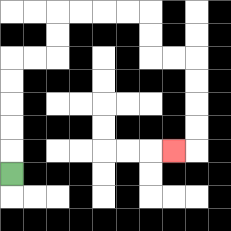{'start': '[0, 7]', 'end': '[7, 6]', 'path_directions': 'U,U,U,U,U,R,R,U,U,R,R,R,R,D,D,R,R,D,D,D,D,L', 'path_coordinates': '[[0, 7], [0, 6], [0, 5], [0, 4], [0, 3], [0, 2], [1, 2], [2, 2], [2, 1], [2, 0], [3, 0], [4, 0], [5, 0], [6, 0], [6, 1], [6, 2], [7, 2], [8, 2], [8, 3], [8, 4], [8, 5], [8, 6], [7, 6]]'}